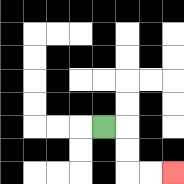{'start': '[4, 5]', 'end': '[7, 7]', 'path_directions': 'R,D,D,R,R', 'path_coordinates': '[[4, 5], [5, 5], [5, 6], [5, 7], [6, 7], [7, 7]]'}